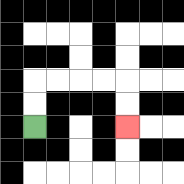{'start': '[1, 5]', 'end': '[5, 5]', 'path_directions': 'U,U,R,R,R,R,D,D', 'path_coordinates': '[[1, 5], [1, 4], [1, 3], [2, 3], [3, 3], [4, 3], [5, 3], [5, 4], [5, 5]]'}